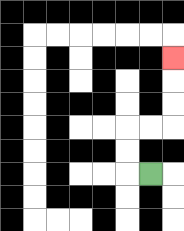{'start': '[6, 7]', 'end': '[7, 2]', 'path_directions': 'L,U,U,R,R,U,U,U', 'path_coordinates': '[[6, 7], [5, 7], [5, 6], [5, 5], [6, 5], [7, 5], [7, 4], [7, 3], [7, 2]]'}